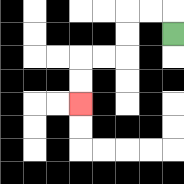{'start': '[7, 1]', 'end': '[3, 4]', 'path_directions': 'U,L,L,D,D,L,L,D,D', 'path_coordinates': '[[7, 1], [7, 0], [6, 0], [5, 0], [5, 1], [5, 2], [4, 2], [3, 2], [3, 3], [3, 4]]'}